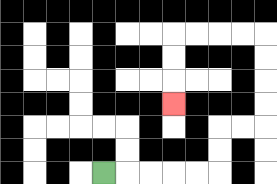{'start': '[4, 7]', 'end': '[7, 4]', 'path_directions': 'R,R,R,R,R,U,U,R,R,U,U,U,U,L,L,L,L,D,D,D', 'path_coordinates': '[[4, 7], [5, 7], [6, 7], [7, 7], [8, 7], [9, 7], [9, 6], [9, 5], [10, 5], [11, 5], [11, 4], [11, 3], [11, 2], [11, 1], [10, 1], [9, 1], [8, 1], [7, 1], [7, 2], [7, 3], [7, 4]]'}